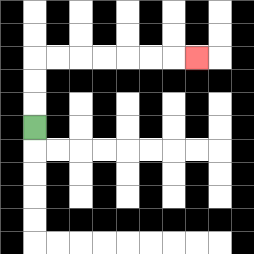{'start': '[1, 5]', 'end': '[8, 2]', 'path_directions': 'U,U,U,R,R,R,R,R,R,R', 'path_coordinates': '[[1, 5], [1, 4], [1, 3], [1, 2], [2, 2], [3, 2], [4, 2], [5, 2], [6, 2], [7, 2], [8, 2]]'}